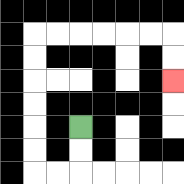{'start': '[3, 5]', 'end': '[7, 3]', 'path_directions': 'D,D,L,L,U,U,U,U,U,U,R,R,R,R,R,R,D,D', 'path_coordinates': '[[3, 5], [3, 6], [3, 7], [2, 7], [1, 7], [1, 6], [1, 5], [1, 4], [1, 3], [1, 2], [1, 1], [2, 1], [3, 1], [4, 1], [5, 1], [6, 1], [7, 1], [7, 2], [7, 3]]'}